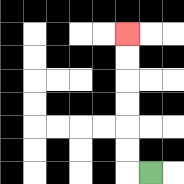{'start': '[6, 7]', 'end': '[5, 1]', 'path_directions': 'L,U,U,U,U,U,U', 'path_coordinates': '[[6, 7], [5, 7], [5, 6], [5, 5], [5, 4], [5, 3], [5, 2], [5, 1]]'}